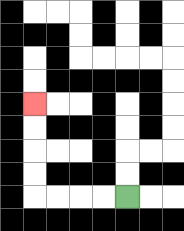{'start': '[5, 8]', 'end': '[1, 4]', 'path_directions': 'L,L,L,L,U,U,U,U', 'path_coordinates': '[[5, 8], [4, 8], [3, 8], [2, 8], [1, 8], [1, 7], [1, 6], [1, 5], [1, 4]]'}